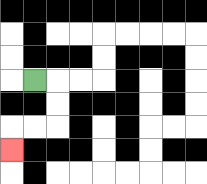{'start': '[1, 3]', 'end': '[0, 6]', 'path_directions': 'R,D,D,L,L,D', 'path_coordinates': '[[1, 3], [2, 3], [2, 4], [2, 5], [1, 5], [0, 5], [0, 6]]'}